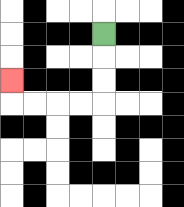{'start': '[4, 1]', 'end': '[0, 3]', 'path_directions': 'D,D,D,L,L,L,L,U', 'path_coordinates': '[[4, 1], [4, 2], [4, 3], [4, 4], [3, 4], [2, 4], [1, 4], [0, 4], [0, 3]]'}